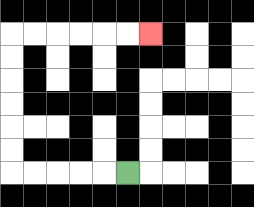{'start': '[5, 7]', 'end': '[6, 1]', 'path_directions': 'L,L,L,L,L,U,U,U,U,U,U,R,R,R,R,R,R', 'path_coordinates': '[[5, 7], [4, 7], [3, 7], [2, 7], [1, 7], [0, 7], [0, 6], [0, 5], [0, 4], [0, 3], [0, 2], [0, 1], [1, 1], [2, 1], [3, 1], [4, 1], [5, 1], [6, 1]]'}